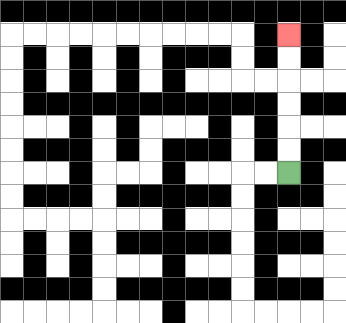{'start': '[12, 7]', 'end': '[12, 1]', 'path_directions': 'U,U,U,U,U,U', 'path_coordinates': '[[12, 7], [12, 6], [12, 5], [12, 4], [12, 3], [12, 2], [12, 1]]'}